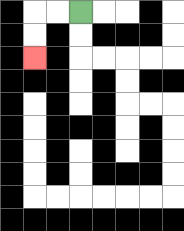{'start': '[3, 0]', 'end': '[1, 2]', 'path_directions': 'L,L,D,D', 'path_coordinates': '[[3, 0], [2, 0], [1, 0], [1, 1], [1, 2]]'}